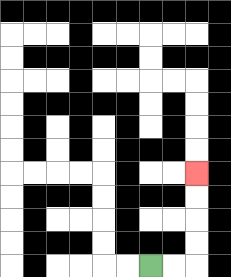{'start': '[6, 11]', 'end': '[8, 7]', 'path_directions': 'R,R,U,U,U,U', 'path_coordinates': '[[6, 11], [7, 11], [8, 11], [8, 10], [8, 9], [8, 8], [8, 7]]'}